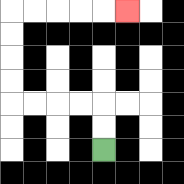{'start': '[4, 6]', 'end': '[5, 0]', 'path_directions': 'U,U,L,L,L,L,U,U,U,U,R,R,R,R,R', 'path_coordinates': '[[4, 6], [4, 5], [4, 4], [3, 4], [2, 4], [1, 4], [0, 4], [0, 3], [0, 2], [0, 1], [0, 0], [1, 0], [2, 0], [3, 0], [4, 0], [5, 0]]'}